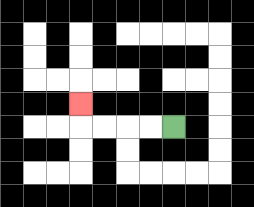{'start': '[7, 5]', 'end': '[3, 4]', 'path_directions': 'L,L,L,L,U', 'path_coordinates': '[[7, 5], [6, 5], [5, 5], [4, 5], [3, 5], [3, 4]]'}